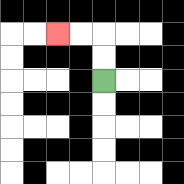{'start': '[4, 3]', 'end': '[2, 1]', 'path_directions': 'U,U,L,L', 'path_coordinates': '[[4, 3], [4, 2], [4, 1], [3, 1], [2, 1]]'}